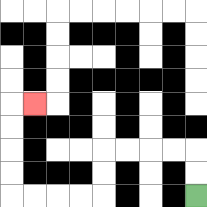{'start': '[8, 8]', 'end': '[1, 4]', 'path_directions': 'U,U,L,L,L,L,D,D,L,L,L,L,U,U,U,U,R', 'path_coordinates': '[[8, 8], [8, 7], [8, 6], [7, 6], [6, 6], [5, 6], [4, 6], [4, 7], [4, 8], [3, 8], [2, 8], [1, 8], [0, 8], [0, 7], [0, 6], [0, 5], [0, 4], [1, 4]]'}